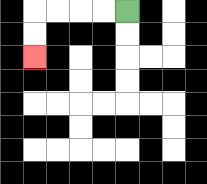{'start': '[5, 0]', 'end': '[1, 2]', 'path_directions': 'L,L,L,L,D,D', 'path_coordinates': '[[5, 0], [4, 0], [3, 0], [2, 0], [1, 0], [1, 1], [1, 2]]'}